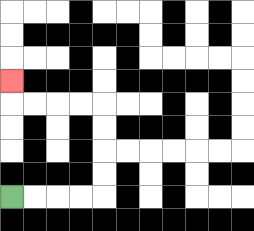{'start': '[0, 8]', 'end': '[0, 3]', 'path_directions': 'R,R,R,R,U,U,U,U,L,L,L,L,U', 'path_coordinates': '[[0, 8], [1, 8], [2, 8], [3, 8], [4, 8], [4, 7], [4, 6], [4, 5], [4, 4], [3, 4], [2, 4], [1, 4], [0, 4], [0, 3]]'}